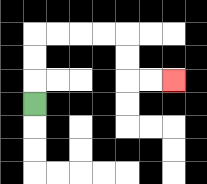{'start': '[1, 4]', 'end': '[7, 3]', 'path_directions': 'U,U,U,R,R,R,R,D,D,R,R', 'path_coordinates': '[[1, 4], [1, 3], [1, 2], [1, 1], [2, 1], [3, 1], [4, 1], [5, 1], [5, 2], [5, 3], [6, 3], [7, 3]]'}